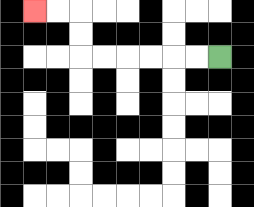{'start': '[9, 2]', 'end': '[1, 0]', 'path_directions': 'L,L,L,L,L,L,U,U,L,L', 'path_coordinates': '[[9, 2], [8, 2], [7, 2], [6, 2], [5, 2], [4, 2], [3, 2], [3, 1], [3, 0], [2, 0], [1, 0]]'}